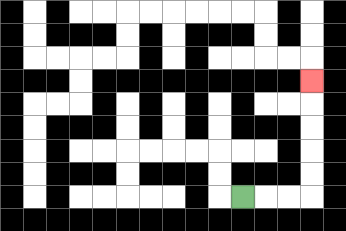{'start': '[10, 8]', 'end': '[13, 3]', 'path_directions': 'R,R,R,U,U,U,U,U', 'path_coordinates': '[[10, 8], [11, 8], [12, 8], [13, 8], [13, 7], [13, 6], [13, 5], [13, 4], [13, 3]]'}